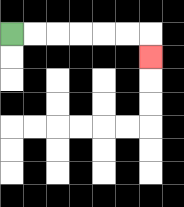{'start': '[0, 1]', 'end': '[6, 2]', 'path_directions': 'R,R,R,R,R,R,D', 'path_coordinates': '[[0, 1], [1, 1], [2, 1], [3, 1], [4, 1], [5, 1], [6, 1], [6, 2]]'}